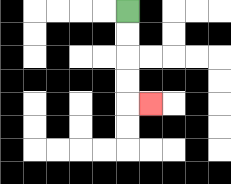{'start': '[5, 0]', 'end': '[6, 4]', 'path_directions': 'D,D,D,D,R', 'path_coordinates': '[[5, 0], [5, 1], [5, 2], [5, 3], [5, 4], [6, 4]]'}